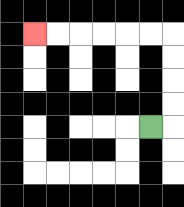{'start': '[6, 5]', 'end': '[1, 1]', 'path_directions': 'R,U,U,U,U,L,L,L,L,L,L', 'path_coordinates': '[[6, 5], [7, 5], [7, 4], [7, 3], [7, 2], [7, 1], [6, 1], [5, 1], [4, 1], [3, 1], [2, 1], [1, 1]]'}